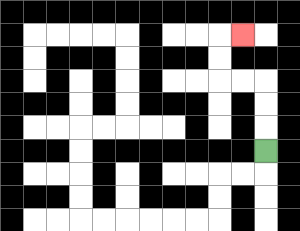{'start': '[11, 6]', 'end': '[10, 1]', 'path_directions': 'U,U,U,L,L,U,U,R', 'path_coordinates': '[[11, 6], [11, 5], [11, 4], [11, 3], [10, 3], [9, 3], [9, 2], [9, 1], [10, 1]]'}